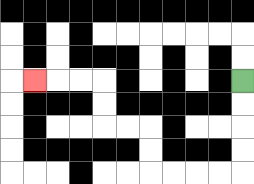{'start': '[10, 3]', 'end': '[1, 3]', 'path_directions': 'D,D,D,D,L,L,L,L,U,U,L,L,U,U,L,L,L', 'path_coordinates': '[[10, 3], [10, 4], [10, 5], [10, 6], [10, 7], [9, 7], [8, 7], [7, 7], [6, 7], [6, 6], [6, 5], [5, 5], [4, 5], [4, 4], [4, 3], [3, 3], [2, 3], [1, 3]]'}